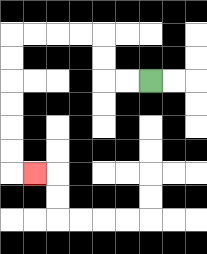{'start': '[6, 3]', 'end': '[1, 7]', 'path_directions': 'L,L,U,U,L,L,L,L,D,D,D,D,D,D,R', 'path_coordinates': '[[6, 3], [5, 3], [4, 3], [4, 2], [4, 1], [3, 1], [2, 1], [1, 1], [0, 1], [0, 2], [0, 3], [0, 4], [0, 5], [0, 6], [0, 7], [1, 7]]'}